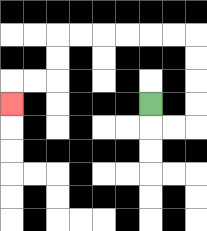{'start': '[6, 4]', 'end': '[0, 4]', 'path_directions': 'D,R,R,U,U,U,U,L,L,L,L,L,L,D,D,L,L,D', 'path_coordinates': '[[6, 4], [6, 5], [7, 5], [8, 5], [8, 4], [8, 3], [8, 2], [8, 1], [7, 1], [6, 1], [5, 1], [4, 1], [3, 1], [2, 1], [2, 2], [2, 3], [1, 3], [0, 3], [0, 4]]'}